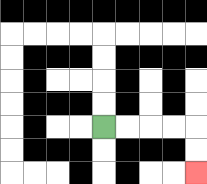{'start': '[4, 5]', 'end': '[8, 7]', 'path_directions': 'R,R,R,R,D,D', 'path_coordinates': '[[4, 5], [5, 5], [6, 5], [7, 5], [8, 5], [8, 6], [8, 7]]'}